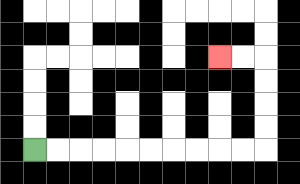{'start': '[1, 6]', 'end': '[9, 2]', 'path_directions': 'R,R,R,R,R,R,R,R,R,R,U,U,U,U,L,L', 'path_coordinates': '[[1, 6], [2, 6], [3, 6], [4, 6], [5, 6], [6, 6], [7, 6], [8, 6], [9, 6], [10, 6], [11, 6], [11, 5], [11, 4], [11, 3], [11, 2], [10, 2], [9, 2]]'}